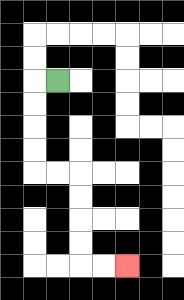{'start': '[2, 3]', 'end': '[5, 11]', 'path_directions': 'L,D,D,D,D,R,R,D,D,D,D,R,R', 'path_coordinates': '[[2, 3], [1, 3], [1, 4], [1, 5], [1, 6], [1, 7], [2, 7], [3, 7], [3, 8], [3, 9], [3, 10], [3, 11], [4, 11], [5, 11]]'}